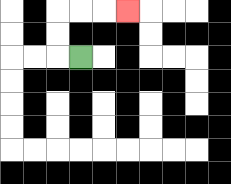{'start': '[3, 2]', 'end': '[5, 0]', 'path_directions': 'L,U,U,R,R,R', 'path_coordinates': '[[3, 2], [2, 2], [2, 1], [2, 0], [3, 0], [4, 0], [5, 0]]'}